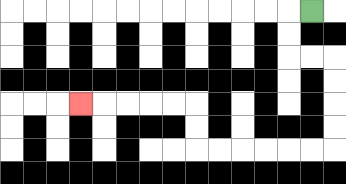{'start': '[13, 0]', 'end': '[3, 4]', 'path_directions': 'L,D,D,R,R,D,D,D,D,L,L,L,L,L,L,U,U,L,L,L,L,L', 'path_coordinates': '[[13, 0], [12, 0], [12, 1], [12, 2], [13, 2], [14, 2], [14, 3], [14, 4], [14, 5], [14, 6], [13, 6], [12, 6], [11, 6], [10, 6], [9, 6], [8, 6], [8, 5], [8, 4], [7, 4], [6, 4], [5, 4], [4, 4], [3, 4]]'}